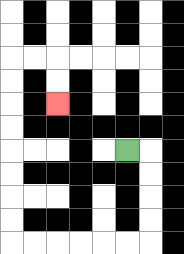{'start': '[5, 6]', 'end': '[2, 4]', 'path_directions': 'R,D,D,D,D,L,L,L,L,L,L,U,U,U,U,U,U,U,U,R,R,D,D', 'path_coordinates': '[[5, 6], [6, 6], [6, 7], [6, 8], [6, 9], [6, 10], [5, 10], [4, 10], [3, 10], [2, 10], [1, 10], [0, 10], [0, 9], [0, 8], [0, 7], [0, 6], [0, 5], [0, 4], [0, 3], [0, 2], [1, 2], [2, 2], [2, 3], [2, 4]]'}